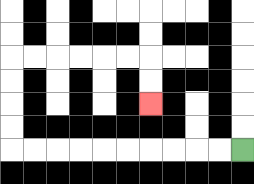{'start': '[10, 6]', 'end': '[6, 4]', 'path_directions': 'L,L,L,L,L,L,L,L,L,L,U,U,U,U,R,R,R,R,R,R,D,D', 'path_coordinates': '[[10, 6], [9, 6], [8, 6], [7, 6], [6, 6], [5, 6], [4, 6], [3, 6], [2, 6], [1, 6], [0, 6], [0, 5], [0, 4], [0, 3], [0, 2], [1, 2], [2, 2], [3, 2], [4, 2], [5, 2], [6, 2], [6, 3], [6, 4]]'}